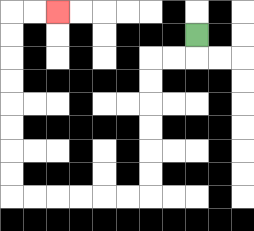{'start': '[8, 1]', 'end': '[2, 0]', 'path_directions': 'D,L,L,D,D,D,D,D,D,L,L,L,L,L,L,U,U,U,U,U,U,U,U,R,R', 'path_coordinates': '[[8, 1], [8, 2], [7, 2], [6, 2], [6, 3], [6, 4], [6, 5], [6, 6], [6, 7], [6, 8], [5, 8], [4, 8], [3, 8], [2, 8], [1, 8], [0, 8], [0, 7], [0, 6], [0, 5], [0, 4], [0, 3], [0, 2], [0, 1], [0, 0], [1, 0], [2, 0]]'}